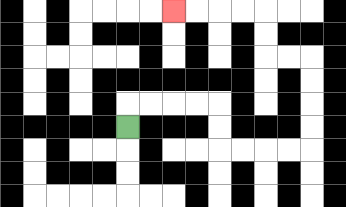{'start': '[5, 5]', 'end': '[7, 0]', 'path_directions': 'U,R,R,R,R,D,D,R,R,R,R,U,U,U,U,L,L,U,U,L,L,L,L', 'path_coordinates': '[[5, 5], [5, 4], [6, 4], [7, 4], [8, 4], [9, 4], [9, 5], [9, 6], [10, 6], [11, 6], [12, 6], [13, 6], [13, 5], [13, 4], [13, 3], [13, 2], [12, 2], [11, 2], [11, 1], [11, 0], [10, 0], [9, 0], [8, 0], [7, 0]]'}